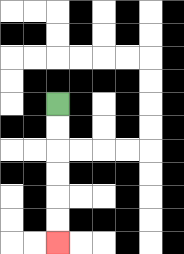{'start': '[2, 4]', 'end': '[2, 10]', 'path_directions': 'D,D,D,D,D,D', 'path_coordinates': '[[2, 4], [2, 5], [2, 6], [2, 7], [2, 8], [2, 9], [2, 10]]'}